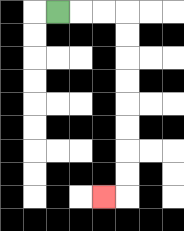{'start': '[2, 0]', 'end': '[4, 8]', 'path_directions': 'R,R,R,D,D,D,D,D,D,D,D,L', 'path_coordinates': '[[2, 0], [3, 0], [4, 0], [5, 0], [5, 1], [5, 2], [5, 3], [5, 4], [5, 5], [5, 6], [5, 7], [5, 8], [4, 8]]'}